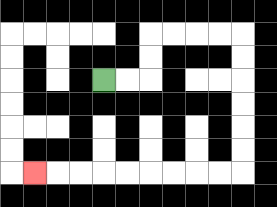{'start': '[4, 3]', 'end': '[1, 7]', 'path_directions': 'R,R,U,U,R,R,R,R,D,D,D,D,D,D,L,L,L,L,L,L,L,L,L', 'path_coordinates': '[[4, 3], [5, 3], [6, 3], [6, 2], [6, 1], [7, 1], [8, 1], [9, 1], [10, 1], [10, 2], [10, 3], [10, 4], [10, 5], [10, 6], [10, 7], [9, 7], [8, 7], [7, 7], [6, 7], [5, 7], [4, 7], [3, 7], [2, 7], [1, 7]]'}